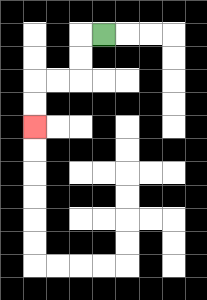{'start': '[4, 1]', 'end': '[1, 5]', 'path_directions': 'L,D,D,L,L,D,D', 'path_coordinates': '[[4, 1], [3, 1], [3, 2], [3, 3], [2, 3], [1, 3], [1, 4], [1, 5]]'}